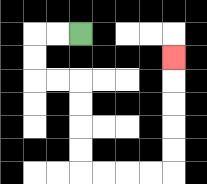{'start': '[3, 1]', 'end': '[7, 2]', 'path_directions': 'L,L,D,D,R,R,D,D,D,D,R,R,R,R,U,U,U,U,U', 'path_coordinates': '[[3, 1], [2, 1], [1, 1], [1, 2], [1, 3], [2, 3], [3, 3], [3, 4], [3, 5], [3, 6], [3, 7], [4, 7], [5, 7], [6, 7], [7, 7], [7, 6], [7, 5], [7, 4], [7, 3], [7, 2]]'}